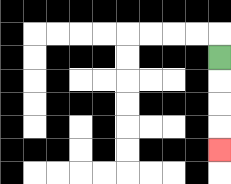{'start': '[9, 2]', 'end': '[9, 6]', 'path_directions': 'D,D,D,D', 'path_coordinates': '[[9, 2], [9, 3], [9, 4], [9, 5], [9, 6]]'}